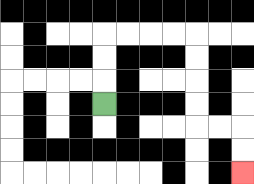{'start': '[4, 4]', 'end': '[10, 7]', 'path_directions': 'U,U,U,R,R,R,R,D,D,D,D,R,R,D,D', 'path_coordinates': '[[4, 4], [4, 3], [4, 2], [4, 1], [5, 1], [6, 1], [7, 1], [8, 1], [8, 2], [8, 3], [8, 4], [8, 5], [9, 5], [10, 5], [10, 6], [10, 7]]'}